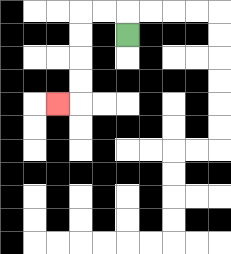{'start': '[5, 1]', 'end': '[2, 4]', 'path_directions': 'U,L,L,D,D,D,D,L', 'path_coordinates': '[[5, 1], [5, 0], [4, 0], [3, 0], [3, 1], [3, 2], [3, 3], [3, 4], [2, 4]]'}